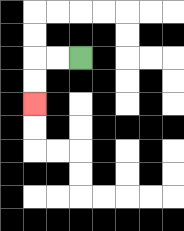{'start': '[3, 2]', 'end': '[1, 4]', 'path_directions': 'L,L,D,D', 'path_coordinates': '[[3, 2], [2, 2], [1, 2], [1, 3], [1, 4]]'}